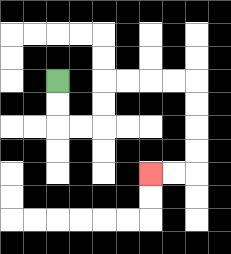{'start': '[2, 3]', 'end': '[6, 7]', 'path_directions': 'D,D,R,R,U,U,R,R,R,R,D,D,D,D,L,L', 'path_coordinates': '[[2, 3], [2, 4], [2, 5], [3, 5], [4, 5], [4, 4], [4, 3], [5, 3], [6, 3], [7, 3], [8, 3], [8, 4], [8, 5], [8, 6], [8, 7], [7, 7], [6, 7]]'}